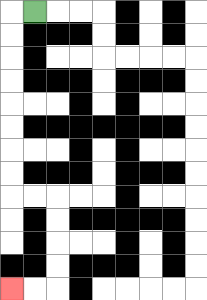{'start': '[1, 0]', 'end': '[0, 12]', 'path_directions': 'L,D,D,D,D,D,D,D,D,R,R,D,D,D,D,L,L', 'path_coordinates': '[[1, 0], [0, 0], [0, 1], [0, 2], [0, 3], [0, 4], [0, 5], [0, 6], [0, 7], [0, 8], [1, 8], [2, 8], [2, 9], [2, 10], [2, 11], [2, 12], [1, 12], [0, 12]]'}